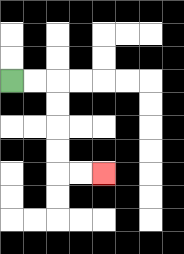{'start': '[0, 3]', 'end': '[4, 7]', 'path_directions': 'R,R,D,D,D,D,R,R', 'path_coordinates': '[[0, 3], [1, 3], [2, 3], [2, 4], [2, 5], [2, 6], [2, 7], [3, 7], [4, 7]]'}